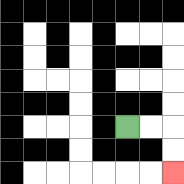{'start': '[5, 5]', 'end': '[7, 7]', 'path_directions': 'R,R,D,D', 'path_coordinates': '[[5, 5], [6, 5], [7, 5], [7, 6], [7, 7]]'}